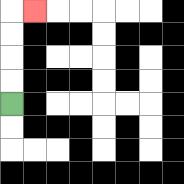{'start': '[0, 4]', 'end': '[1, 0]', 'path_directions': 'U,U,U,U,R', 'path_coordinates': '[[0, 4], [0, 3], [0, 2], [0, 1], [0, 0], [1, 0]]'}